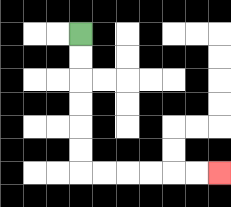{'start': '[3, 1]', 'end': '[9, 7]', 'path_directions': 'D,D,D,D,D,D,R,R,R,R,R,R', 'path_coordinates': '[[3, 1], [3, 2], [3, 3], [3, 4], [3, 5], [3, 6], [3, 7], [4, 7], [5, 7], [6, 7], [7, 7], [8, 7], [9, 7]]'}